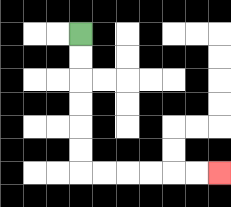{'start': '[3, 1]', 'end': '[9, 7]', 'path_directions': 'D,D,D,D,D,D,R,R,R,R,R,R', 'path_coordinates': '[[3, 1], [3, 2], [3, 3], [3, 4], [3, 5], [3, 6], [3, 7], [4, 7], [5, 7], [6, 7], [7, 7], [8, 7], [9, 7]]'}